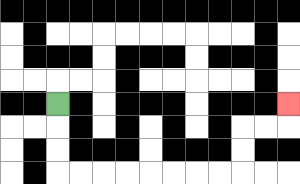{'start': '[2, 4]', 'end': '[12, 4]', 'path_directions': 'D,D,D,R,R,R,R,R,R,R,R,U,U,R,R,U', 'path_coordinates': '[[2, 4], [2, 5], [2, 6], [2, 7], [3, 7], [4, 7], [5, 7], [6, 7], [7, 7], [8, 7], [9, 7], [10, 7], [10, 6], [10, 5], [11, 5], [12, 5], [12, 4]]'}